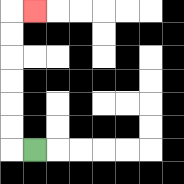{'start': '[1, 6]', 'end': '[1, 0]', 'path_directions': 'L,U,U,U,U,U,U,R', 'path_coordinates': '[[1, 6], [0, 6], [0, 5], [0, 4], [0, 3], [0, 2], [0, 1], [0, 0], [1, 0]]'}